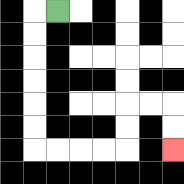{'start': '[2, 0]', 'end': '[7, 6]', 'path_directions': 'L,D,D,D,D,D,D,R,R,R,R,U,U,R,R,D,D', 'path_coordinates': '[[2, 0], [1, 0], [1, 1], [1, 2], [1, 3], [1, 4], [1, 5], [1, 6], [2, 6], [3, 6], [4, 6], [5, 6], [5, 5], [5, 4], [6, 4], [7, 4], [7, 5], [7, 6]]'}